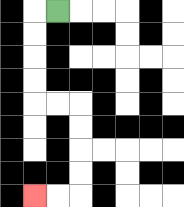{'start': '[2, 0]', 'end': '[1, 8]', 'path_directions': 'L,D,D,D,D,R,R,D,D,D,D,L,L', 'path_coordinates': '[[2, 0], [1, 0], [1, 1], [1, 2], [1, 3], [1, 4], [2, 4], [3, 4], [3, 5], [3, 6], [3, 7], [3, 8], [2, 8], [1, 8]]'}